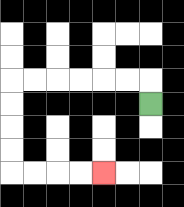{'start': '[6, 4]', 'end': '[4, 7]', 'path_directions': 'U,L,L,L,L,L,L,D,D,D,D,R,R,R,R', 'path_coordinates': '[[6, 4], [6, 3], [5, 3], [4, 3], [3, 3], [2, 3], [1, 3], [0, 3], [0, 4], [0, 5], [0, 6], [0, 7], [1, 7], [2, 7], [3, 7], [4, 7]]'}